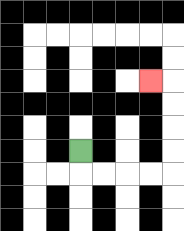{'start': '[3, 6]', 'end': '[6, 3]', 'path_directions': 'D,R,R,R,R,U,U,U,U,L', 'path_coordinates': '[[3, 6], [3, 7], [4, 7], [5, 7], [6, 7], [7, 7], [7, 6], [7, 5], [7, 4], [7, 3], [6, 3]]'}